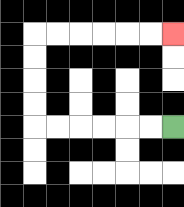{'start': '[7, 5]', 'end': '[7, 1]', 'path_directions': 'L,L,L,L,L,L,U,U,U,U,R,R,R,R,R,R', 'path_coordinates': '[[7, 5], [6, 5], [5, 5], [4, 5], [3, 5], [2, 5], [1, 5], [1, 4], [1, 3], [1, 2], [1, 1], [2, 1], [3, 1], [4, 1], [5, 1], [6, 1], [7, 1]]'}